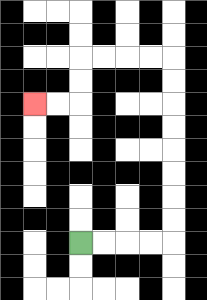{'start': '[3, 10]', 'end': '[1, 4]', 'path_directions': 'R,R,R,R,U,U,U,U,U,U,U,U,L,L,L,L,D,D,L,L', 'path_coordinates': '[[3, 10], [4, 10], [5, 10], [6, 10], [7, 10], [7, 9], [7, 8], [7, 7], [7, 6], [7, 5], [7, 4], [7, 3], [7, 2], [6, 2], [5, 2], [4, 2], [3, 2], [3, 3], [3, 4], [2, 4], [1, 4]]'}